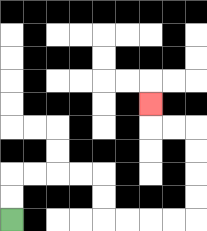{'start': '[0, 9]', 'end': '[6, 4]', 'path_directions': 'U,U,R,R,R,R,D,D,R,R,R,R,U,U,U,U,L,L,U', 'path_coordinates': '[[0, 9], [0, 8], [0, 7], [1, 7], [2, 7], [3, 7], [4, 7], [4, 8], [4, 9], [5, 9], [6, 9], [7, 9], [8, 9], [8, 8], [8, 7], [8, 6], [8, 5], [7, 5], [6, 5], [6, 4]]'}